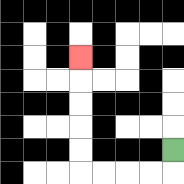{'start': '[7, 6]', 'end': '[3, 2]', 'path_directions': 'D,L,L,L,L,U,U,U,U,U', 'path_coordinates': '[[7, 6], [7, 7], [6, 7], [5, 7], [4, 7], [3, 7], [3, 6], [3, 5], [3, 4], [3, 3], [3, 2]]'}